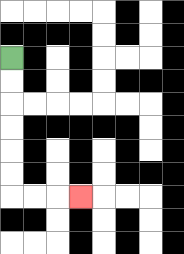{'start': '[0, 2]', 'end': '[3, 8]', 'path_directions': 'D,D,D,D,D,D,R,R,R', 'path_coordinates': '[[0, 2], [0, 3], [0, 4], [0, 5], [0, 6], [0, 7], [0, 8], [1, 8], [2, 8], [3, 8]]'}